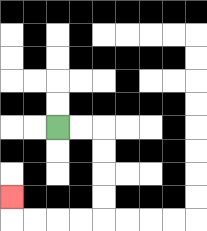{'start': '[2, 5]', 'end': '[0, 8]', 'path_directions': 'R,R,D,D,D,D,L,L,L,L,U', 'path_coordinates': '[[2, 5], [3, 5], [4, 5], [4, 6], [4, 7], [4, 8], [4, 9], [3, 9], [2, 9], [1, 9], [0, 9], [0, 8]]'}